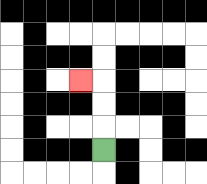{'start': '[4, 6]', 'end': '[3, 3]', 'path_directions': 'U,U,U,L', 'path_coordinates': '[[4, 6], [4, 5], [4, 4], [4, 3], [3, 3]]'}